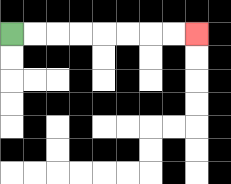{'start': '[0, 1]', 'end': '[8, 1]', 'path_directions': 'R,R,R,R,R,R,R,R', 'path_coordinates': '[[0, 1], [1, 1], [2, 1], [3, 1], [4, 1], [5, 1], [6, 1], [7, 1], [8, 1]]'}